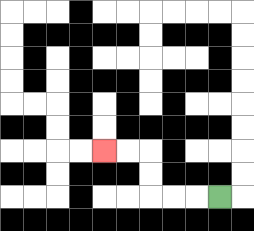{'start': '[9, 8]', 'end': '[4, 6]', 'path_directions': 'L,L,L,U,U,L,L', 'path_coordinates': '[[9, 8], [8, 8], [7, 8], [6, 8], [6, 7], [6, 6], [5, 6], [4, 6]]'}